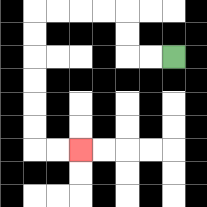{'start': '[7, 2]', 'end': '[3, 6]', 'path_directions': 'L,L,U,U,L,L,L,L,D,D,D,D,D,D,R,R', 'path_coordinates': '[[7, 2], [6, 2], [5, 2], [5, 1], [5, 0], [4, 0], [3, 0], [2, 0], [1, 0], [1, 1], [1, 2], [1, 3], [1, 4], [1, 5], [1, 6], [2, 6], [3, 6]]'}